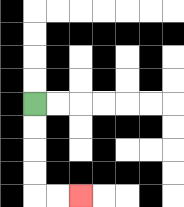{'start': '[1, 4]', 'end': '[3, 8]', 'path_directions': 'D,D,D,D,R,R', 'path_coordinates': '[[1, 4], [1, 5], [1, 6], [1, 7], [1, 8], [2, 8], [3, 8]]'}